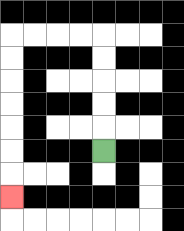{'start': '[4, 6]', 'end': '[0, 8]', 'path_directions': 'U,U,U,U,U,L,L,L,L,D,D,D,D,D,D,D', 'path_coordinates': '[[4, 6], [4, 5], [4, 4], [4, 3], [4, 2], [4, 1], [3, 1], [2, 1], [1, 1], [0, 1], [0, 2], [0, 3], [0, 4], [0, 5], [0, 6], [0, 7], [0, 8]]'}